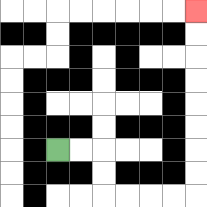{'start': '[2, 6]', 'end': '[8, 0]', 'path_directions': 'R,R,D,D,R,R,R,R,U,U,U,U,U,U,U,U', 'path_coordinates': '[[2, 6], [3, 6], [4, 6], [4, 7], [4, 8], [5, 8], [6, 8], [7, 8], [8, 8], [8, 7], [8, 6], [8, 5], [8, 4], [8, 3], [8, 2], [8, 1], [8, 0]]'}